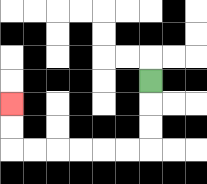{'start': '[6, 3]', 'end': '[0, 4]', 'path_directions': 'D,D,D,L,L,L,L,L,L,U,U', 'path_coordinates': '[[6, 3], [6, 4], [6, 5], [6, 6], [5, 6], [4, 6], [3, 6], [2, 6], [1, 6], [0, 6], [0, 5], [0, 4]]'}